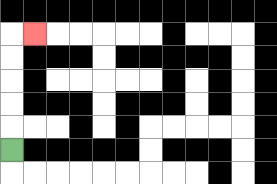{'start': '[0, 6]', 'end': '[1, 1]', 'path_directions': 'U,U,U,U,U,R', 'path_coordinates': '[[0, 6], [0, 5], [0, 4], [0, 3], [0, 2], [0, 1], [1, 1]]'}